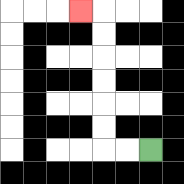{'start': '[6, 6]', 'end': '[3, 0]', 'path_directions': 'L,L,U,U,U,U,U,U,L', 'path_coordinates': '[[6, 6], [5, 6], [4, 6], [4, 5], [4, 4], [4, 3], [4, 2], [4, 1], [4, 0], [3, 0]]'}